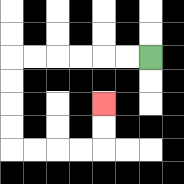{'start': '[6, 2]', 'end': '[4, 4]', 'path_directions': 'L,L,L,L,L,L,D,D,D,D,R,R,R,R,U,U', 'path_coordinates': '[[6, 2], [5, 2], [4, 2], [3, 2], [2, 2], [1, 2], [0, 2], [0, 3], [0, 4], [0, 5], [0, 6], [1, 6], [2, 6], [3, 6], [4, 6], [4, 5], [4, 4]]'}